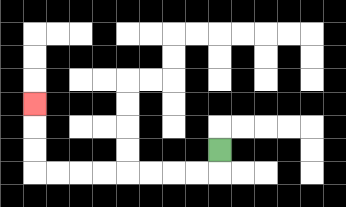{'start': '[9, 6]', 'end': '[1, 4]', 'path_directions': 'D,L,L,L,L,L,L,L,L,U,U,U', 'path_coordinates': '[[9, 6], [9, 7], [8, 7], [7, 7], [6, 7], [5, 7], [4, 7], [3, 7], [2, 7], [1, 7], [1, 6], [1, 5], [1, 4]]'}